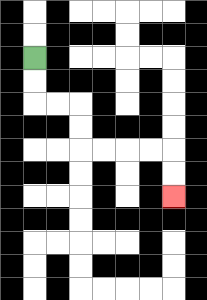{'start': '[1, 2]', 'end': '[7, 8]', 'path_directions': 'D,D,R,R,D,D,R,R,R,R,D,D', 'path_coordinates': '[[1, 2], [1, 3], [1, 4], [2, 4], [3, 4], [3, 5], [3, 6], [4, 6], [5, 6], [6, 6], [7, 6], [7, 7], [7, 8]]'}